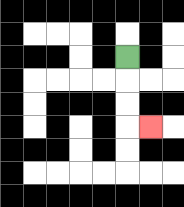{'start': '[5, 2]', 'end': '[6, 5]', 'path_directions': 'D,D,D,R', 'path_coordinates': '[[5, 2], [5, 3], [5, 4], [5, 5], [6, 5]]'}